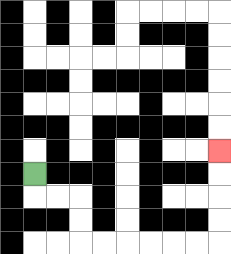{'start': '[1, 7]', 'end': '[9, 6]', 'path_directions': 'D,R,R,D,D,R,R,R,R,R,R,U,U,U,U', 'path_coordinates': '[[1, 7], [1, 8], [2, 8], [3, 8], [3, 9], [3, 10], [4, 10], [5, 10], [6, 10], [7, 10], [8, 10], [9, 10], [9, 9], [9, 8], [9, 7], [9, 6]]'}